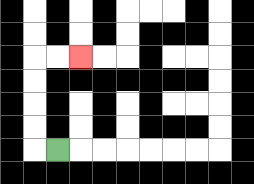{'start': '[2, 6]', 'end': '[3, 2]', 'path_directions': 'L,U,U,U,U,R,R', 'path_coordinates': '[[2, 6], [1, 6], [1, 5], [1, 4], [1, 3], [1, 2], [2, 2], [3, 2]]'}